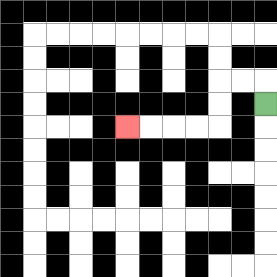{'start': '[11, 4]', 'end': '[5, 5]', 'path_directions': 'U,L,L,D,D,L,L,L,L', 'path_coordinates': '[[11, 4], [11, 3], [10, 3], [9, 3], [9, 4], [9, 5], [8, 5], [7, 5], [6, 5], [5, 5]]'}